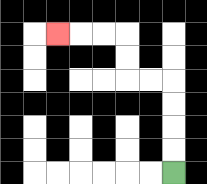{'start': '[7, 7]', 'end': '[2, 1]', 'path_directions': 'U,U,U,U,L,L,U,U,L,L,L', 'path_coordinates': '[[7, 7], [7, 6], [7, 5], [7, 4], [7, 3], [6, 3], [5, 3], [5, 2], [5, 1], [4, 1], [3, 1], [2, 1]]'}